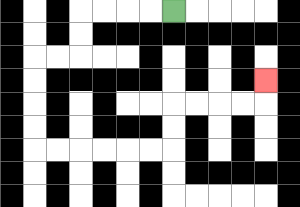{'start': '[7, 0]', 'end': '[11, 3]', 'path_directions': 'L,L,L,L,D,D,L,L,D,D,D,D,R,R,R,R,R,R,U,U,R,R,R,R,U', 'path_coordinates': '[[7, 0], [6, 0], [5, 0], [4, 0], [3, 0], [3, 1], [3, 2], [2, 2], [1, 2], [1, 3], [1, 4], [1, 5], [1, 6], [2, 6], [3, 6], [4, 6], [5, 6], [6, 6], [7, 6], [7, 5], [7, 4], [8, 4], [9, 4], [10, 4], [11, 4], [11, 3]]'}